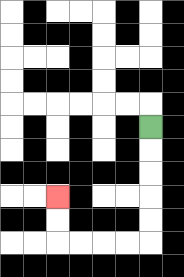{'start': '[6, 5]', 'end': '[2, 8]', 'path_directions': 'D,D,D,D,D,L,L,L,L,U,U', 'path_coordinates': '[[6, 5], [6, 6], [6, 7], [6, 8], [6, 9], [6, 10], [5, 10], [4, 10], [3, 10], [2, 10], [2, 9], [2, 8]]'}